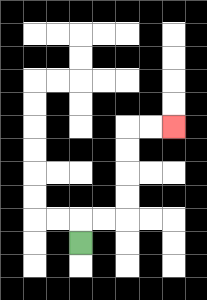{'start': '[3, 10]', 'end': '[7, 5]', 'path_directions': 'U,R,R,U,U,U,U,R,R', 'path_coordinates': '[[3, 10], [3, 9], [4, 9], [5, 9], [5, 8], [5, 7], [5, 6], [5, 5], [6, 5], [7, 5]]'}